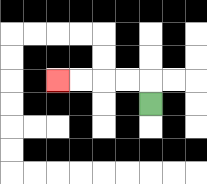{'start': '[6, 4]', 'end': '[2, 3]', 'path_directions': 'U,L,L,L,L', 'path_coordinates': '[[6, 4], [6, 3], [5, 3], [4, 3], [3, 3], [2, 3]]'}